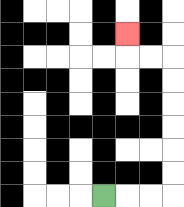{'start': '[4, 8]', 'end': '[5, 1]', 'path_directions': 'R,R,R,U,U,U,U,U,U,L,L,U', 'path_coordinates': '[[4, 8], [5, 8], [6, 8], [7, 8], [7, 7], [7, 6], [7, 5], [7, 4], [7, 3], [7, 2], [6, 2], [5, 2], [5, 1]]'}